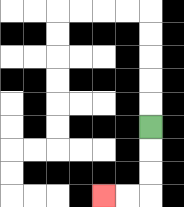{'start': '[6, 5]', 'end': '[4, 8]', 'path_directions': 'D,D,D,L,L', 'path_coordinates': '[[6, 5], [6, 6], [6, 7], [6, 8], [5, 8], [4, 8]]'}